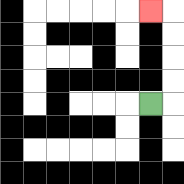{'start': '[6, 4]', 'end': '[6, 0]', 'path_directions': 'R,U,U,U,U,L', 'path_coordinates': '[[6, 4], [7, 4], [7, 3], [7, 2], [7, 1], [7, 0], [6, 0]]'}